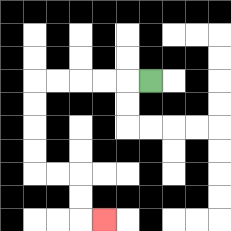{'start': '[6, 3]', 'end': '[4, 9]', 'path_directions': 'L,L,L,L,L,D,D,D,D,R,R,D,D,R', 'path_coordinates': '[[6, 3], [5, 3], [4, 3], [3, 3], [2, 3], [1, 3], [1, 4], [1, 5], [1, 6], [1, 7], [2, 7], [3, 7], [3, 8], [3, 9], [4, 9]]'}